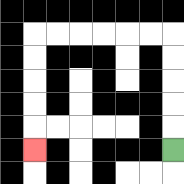{'start': '[7, 6]', 'end': '[1, 6]', 'path_directions': 'U,U,U,U,U,L,L,L,L,L,L,D,D,D,D,D', 'path_coordinates': '[[7, 6], [7, 5], [7, 4], [7, 3], [7, 2], [7, 1], [6, 1], [5, 1], [4, 1], [3, 1], [2, 1], [1, 1], [1, 2], [1, 3], [1, 4], [1, 5], [1, 6]]'}